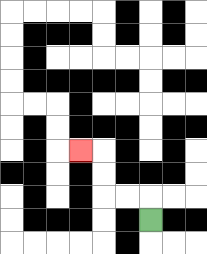{'start': '[6, 9]', 'end': '[3, 6]', 'path_directions': 'U,L,L,U,U,L', 'path_coordinates': '[[6, 9], [6, 8], [5, 8], [4, 8], [4, 7], [4, 6], [3, 6]]'}